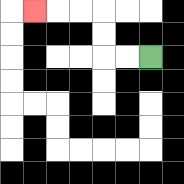{'start': '[6, 2]', 'end': '[1, 0]', 'path_directions': 'L,L,U,U,L,L,L', 'path_coordinates': '[[6, 2], [5, 2], [4, 2], [4, 1], [4, 0], [3, 0], [2, 0], [1, 0]]'}